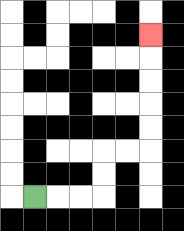{'start': '[1, 8]', 'end': '[6, 1]', 'path_directions': 'R,R,R,U,U,R,R,U,U,U,U,U', 'path_coordinates': '[[1, 8], [2, 8], [3, 8], [4, 8], [4, 7], [4, 6], [5, 6], [6, 6], [6, 5], [6, 4], [6, 3], [6, 2], [6, 1]]'}